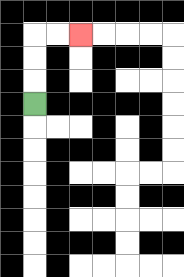{'start': '[1, 4]', 'end': '[3, 1]', 'path_directions': 'U,U,U,R,R', 'path_coordinates': '[[1, 4], [1, 3], [1, 2], [1, 1], [2, 1], [3, 1]]'}